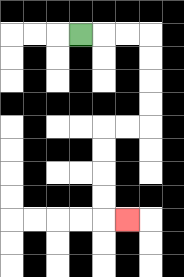{'start': '[3, 1]', 'end': '[5, 9]', 'path_directions': 'R,R,R,D,D,D,D,L,L,D,D,D,D,R', 'path_coordinates': '[[3, 1], [4, 1], [5, 1], [6, 1], [6, 2], [6, 3], [6, 4], [6, 5], [5, 5], [4, 5], [4, 6], [4, 7], [4, 8], [4, 9], [5, 9]]'}